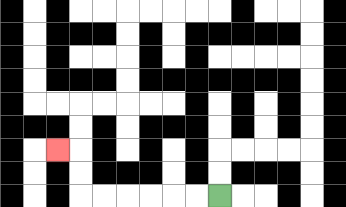{'start': '[9, 8]', 'end': '[2, 6]', 'path_directions': 'L,L,L,L,L,L,U,U,L', 'path_coordinates': '[[9, 8], [8, 8], [7, 8], [6, 8], [5, 8], [4, 8], [3, 8], [3, 7], [3, 6], [2, 6]]'}